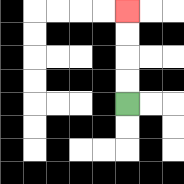{'start': '[5, 4]', 'end': '[5, 0]', 'path_directions': 'U,U,U,U', 'path_coordinates': '[[5, 4], [5, 3], [5, 2], [5, 1], [5, 0]]'}